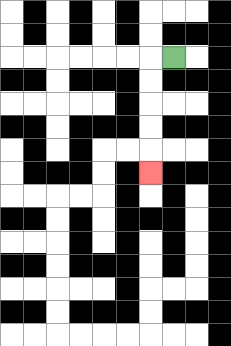{'start': '[7, 2]', 'end': '[6, 7]', 'path_directions': 'L,D,D,D,D,D', 'path_coordinates': '[[7, 2], [6, 2], [6, 3], [6, 4], [6, 5], [6, 6], [6, 7]]'}